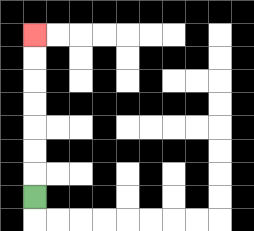{'start': '[1, 8]', 'end': '[1, 1]', 'path_directions': 'U,U,U,U,U,U,U', 'path_coordinates': '[[1, 8], [1, 7], [1, 6], [1, 5], [1, 4], [1, 3], [1, 2], [1, 1]]'}